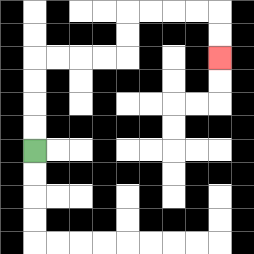{'start': '[1, 6]', 'end': '[9, 2]', 'path_directions': 'U,U,U,U,R,R,R,R,U,U,R,R,R,R,D,D', 'path_coordinates': '[[1, 6], [1, 5], [1, 4], [1, 3], [1, 2], [2, 2], [3, 2], [4, 2], [5, 2], [5, 1], [5, 0], [6, 0], [7, 0], [8, 0], [9, 0], [9, 1], [9, 2]]'}